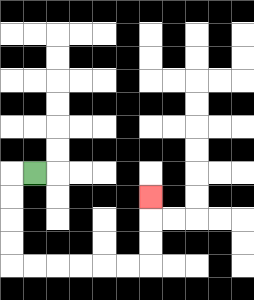{'start': '[1, 7]', 'end': '[6, 8]', 'path_directions': 'L,D,D,D,D,R,R,R,R,R,R,U,U,U', 'path_coordinates': '[[1, 7], [0, 7], [0, 8], [0, 9], [0, 10], [0, 11], [1, 11], [2, 11], [3, 11], [4, 11], [5, 11], [6, 11], [6, 10], [6, 9], [6, 8]]'}